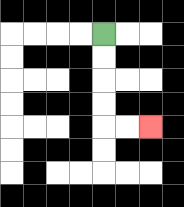{'start': '[4, 1]', 'end': '[6, 5]', 'path_directions': 'D,D,D,D,R,R', 'path_coordinates': '[[4, 1], [4, 2], [4, 3], [4, 4], [4, 5], [5, 5], [6, 5]]'}